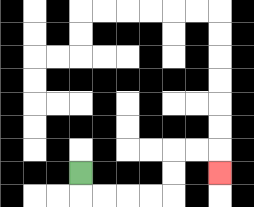{'start': '[3, 7]', 'end': '[9, 7]', 'path_directions': 'D,R,R,R,R,U,U,R,R,D', 'path_coordinates': '[[3, 7], [3, 8], [4, 8], [5, 8], [6, 8], [7, 8], [7, 7], [7, 6], [8, 6], [9, 6], [9, 7]]'}